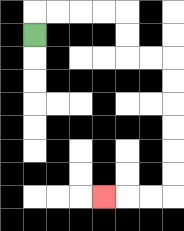{'start': '[1, 1]', 'end': '[4, 8]', 'path_directions': 'U,R,R,R,R,D,D,R,R,D,D,D,D,D,D,L,L,L', 'path_coordinates': '[[1, 1], [1, 0], [2, 0], [3, 0], [4, 0], [5, 0], [5, 1], [5, 2], [6, 2], [7, 2], [7, 3], [7, 4], [7, 5], [7, 6], [7, 7], [7, 8], [6, 8], [5, 8], [4, 8]]'}